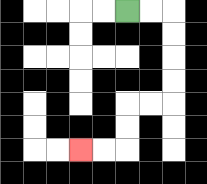{'start': '[5, 0]', 'end': '[3, 6]', 'path_directions': 'R,R,D,D,D,D,L,L,D,D,L,L', 'path_coordinates': '[[5, 0], [6, 0], [7, 0], [7, 1], [7, 2], [7, 3], [7, 4], [6, 4], [5, 4], [5, 5], [5, 6], [4, 6], [3, 6]]'}